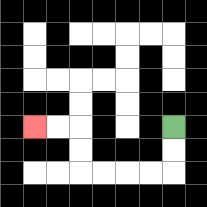{'start': '[7, 5]', 'end': '[1, 5]', 'path_directions': 'D,D,L,L,L,L,U,U,L,L', 'path_coordinates': '[[7, 5], [7, 6], [7, 7], [6, 7], [5, 7], [4, 7], [3, 7], [3, 6], [3, 5], [2, 5], [1, 5]]'}